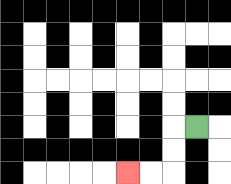{'start': '[8, 5]', 'end': '[5, 7]', 'path_directions': 'L,D,D,L,L', 'path_coordinates': '[[8, 5], [7, 5], [7, 6], [7, 7], [6, 7], [5, 7]]'}